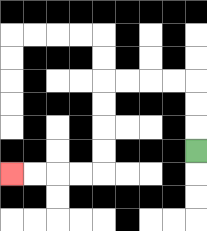{'start': '[8, 6]', 'end': '[0, 7]', 'path_directions': 'U,U,U,L,L,L,L,D,D,D,D,L,L,L,L', 'path_coordinates': '[[8, 6], [8, 5], [8, 4], [8, 3], [7, 3], [6, 3], [5, 3], [4, 3], [4, 4], [4, 5], [4, 6], [4, 7], [3, 7], [2, 7], [1, 7], [0, 7]]'}